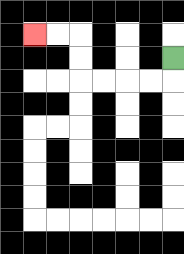{'start': '[7, 2]', 'end': '[1, 1]', 'path_directions': 'D,L,L,L,L,U,U,L,L', 'path_coordinates': '[[7, 2], [7, 3], [6, 3], [5, 3], [4, 3], [3, 3], [3, 2], [3, 1], [2, 1], [1, 1]]'}